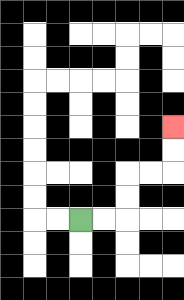{'start': '[3, 9]', 'end': '[7, 5]', 'path_directions': 'R,R,U,U,R,R,U,U', 'path_coordinates': '[[3, 9], [4, 9], [5, 9], [5, 8], [5, 7], [6, 7], [7, 7], [7, 6], [7, 5]]'}